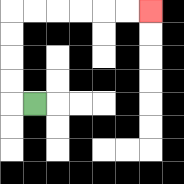{'start': '[1, 4]', 'end': '[6, 0]', 'path_directions': 'L,U,U,U,U,R,R,R,R,R,R', 'path_coordinates': '[[1, 4], [0, 4], [0, 3], [0, 2], [0, 1], [0, 0], [1, 0], [2, 0], [3, 0], [4, 0], [5, 0], [6, 0]]'}